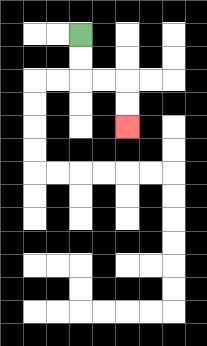{'start': '[3, 1]', 'end': '[5, 5]', 'path_directions': 'D,D,R,R,D,D', 'path_coordinates': '[[3, 1], [3, 2], [3, 3], [4, 3], [5, 3], [5, 4], [5, 5]]'}